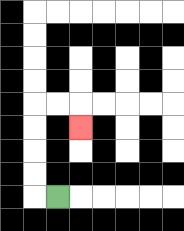{'start': '[2, 8]', 'end': '[3, 5]', 'path_directions': 'L,U,U,U,U,R,R,D', 'path_coordinates': '[[2, 8], [1, 8], [1, 7], [1, 6], [1, 5], [1, 4], [2, 4], [3, 4], [3, 5]]'}